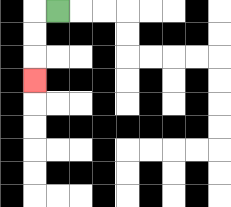{'start': '[2, 0]', 'end': '[1, 3]', 'path_directions': 'L,D,D,D', 'path_coordinates': '[[2, 0], [1, 0], [1, 1], [1, 2], [1, 3]]'}